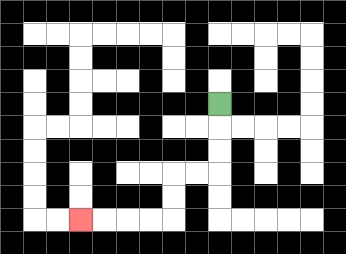{'start': '[9, 4]', 'end': '[3, 9]', 'path_directions': 'D,D,D,L,L,D,D,L,L,L,L', 'path_coordinates': '[[9, 4], [9, 5], [9, 6], [9, 7], [8, 7], [7, 7], [7, 8], [7, 9], [6, 9], [5, 9], [4, 9], [3, 9]]'}